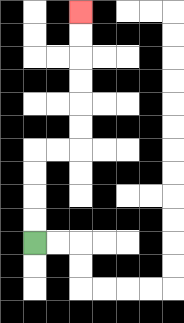{'start': '[1, 10]', 'end': '[3, 0]', 'path_directions': 'U,U,U,U,R,R,U,U,U,U,U,U', 'path_coordinates': '[[1, 10], [1, 9], [1, 8], [1, 7], [1, 6], [2, 6], [3, 6], [3, 5], [3, 4], [3, 3], [3, 2], [3, 1], [3, 0]]'}